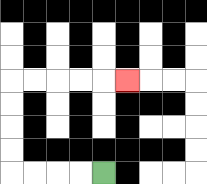{'start': '[4, 7]', 'end': '[5, 3]', 'path_directions': 'L,L,L,L,U,U,U,U,R,R,R,R,R', 'path_coordinates': '[[4, 7], [3, 7], [2, 7], [1, 7], [0, 7], [0, 6], [0, 5], [0, 4], [0, 3], [1, 3], [2, 3], [3, 3], [4, 3], [5, 3]]'}